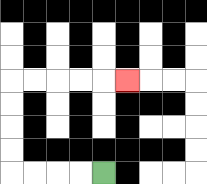{'start': '[4, 7]', 'end': '[5, 3]', 'path_directions': 'L,L,L,L,U,U,U,U,R,R,R,R,R', 'path_coordinates': '[[4, 7], [3, 7], [2, 7], [1, 7], [0, 7], [0, 6], [0, 5], [0, 4], [0, 3], [1, 3], [2, 3], [3, 3], [4, 3], [5, 3]]'}